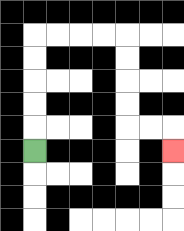{'start': '[1, 6]', 'end': '[7, 6]', 'path_directions': 'U,U,U,U,U,R,R,R,R,D,D,D,D,R,R,D', 'path_coordinates': '[[1, 6], [1, 5], [1, 4], [1, 3], [1, 2], [1, 1], [2, 1], [3, 1], [4, 1], [5, 1], [5, 2], [5, 3], [5, 4], [5, 5], [6, 5], [7, 5], [7, 6]]'}